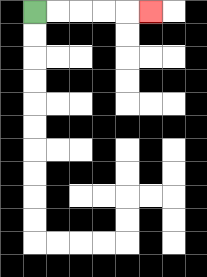{'start': '[1, 0]', 'end': '[6, 0]', 'path_directions': 'R,R,R,R,R', 'path_coordinates': '[[1, 0], [2, 0], [3, 0], [4, 0], [5, 0], [6, 0]]'}